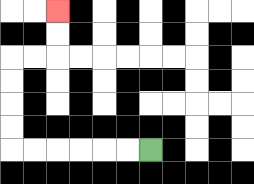{'start': '[6, 6]', 'end': '[2, 0]', 'path_directions': 'L,L,L,L,L,L,U,U,U,U,R,R,U,U', 'path_coordinates': '[[6, 6], [5, 6], [4, 6], [3, 6], [2, 6], [1, 6], [0, 6], [0, 5], [0, 4], [0, 3], [0, 2], [1, 2], [2, 2], [2, 1], [2, 0]]'}